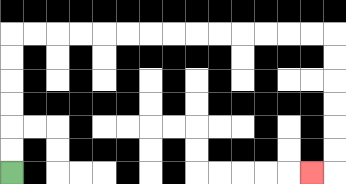{'start': '[0, 7]', 'end': '[13, 7]', 'path_directions': 'U,U,U,U,U,U,R,R,R,R,R,R,R,R,R,R,R,R,R,R,D,D,D,D,D,D,L', 'path_coordinates': '[[0, 7], [0, 6], [0, 5], [0, 4], [0, 3], [0, 2], [0, 1], [1, 1], [2, 1], [3, 1], [4, 1], [5, 1], [6, 1], [7, 1], [8, 1], [9, 1], [10, 1], [11, 1], [12, 1], [13, 1], [14, 1], [14, 2], [14, 3], [14, 4], [14, 5], [14, 6], [14, 7], [13, 7]]'}